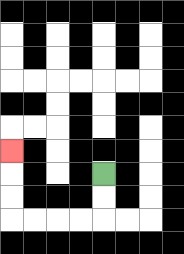{'start': '[4, 7]', 'end': '[0, 6]', 'path_directions': 'D,D,L,L,L,L,U,U,U', 'path_coordinates': '[[4, 7], [4, 8], [4, 9], [3, 9], [2, 9], [1, 9], [0, 9], [0, 8], [0, 7], [0, 6]]'}